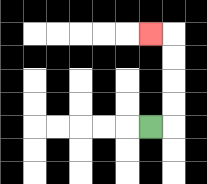{'start': '[6, 5]', 'end': '[6, 1]', 'path_directions': 'R,U,U,U,U,L', 'path_coordinates': '[[6, 5], [7, 5], [7, 4], [7, 3], [7, 2], [7, 1], [6, 1]]'}